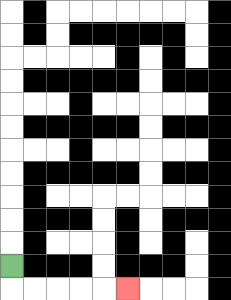{'start': '[0, 11]', 'end': '[5, 12]', 'path_directions': 'D,R,R,R,R,R', 'path_coordinates': '[[0, 11], [0, 12], [1, 12], [2, 12], [3, 12], [4, 12], [5, 12]]'}